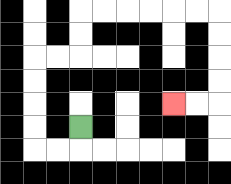{'start': '[3, 5]', 'end': '[7, 4]', 'path_directions': 'D,L,L,U,U,U,U,R,R,U,U,R,R,R,R,R,R,D,D,D,D,L,L', 'path_coordinates': '[[3, 5], [3, 6], [2, 6], [1, 6], [1, 5], [1, 4], [1, 3], [1, 2], [2, 2], [3, 2], [3, 1], [3, 0], [4, 0], [5, 0], [6, 0], [7, 0], [8, 0], [9, 0], [9, 1], [9, 2], [9, 3], [9, 4], [8, 4], [7, 4]]'}